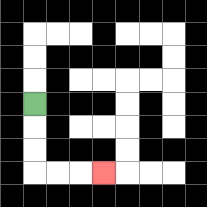{'start': '[1, 4]', 'end': '[4, 7]', 'path_directions': 'D,D,D,R,R,R', 'path_coordinates': '[[1, 4], [1, 5], [1, 6], [1, 7], [2, 7], [3, 7], [4, 7]]'}